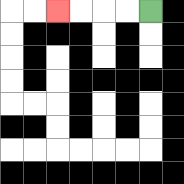{'start': '[6, 0]', 'end': '[2, 0]', 'path_directions': 'L,L,L,L', 'path_coordinates': '[[6, 0], [5, 0], [4, 0], [3, 0], [2, 0]]'}